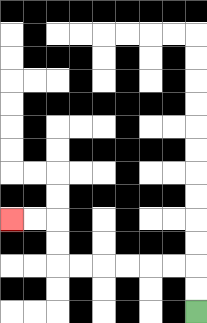{'start': '[8, 13]', 'end': '[0, 9]', 'path_directions': 'U,U,L,L,L,L,L,L,U,U,L,L', 'path_coordinates': '[[8, 13], [8, 12], [8, 11], [7, 11], [6, 11], [5, 11], [4, 11], [3, 11], [2, 11], [2, 10], [2, 9], [1, 9], [0, 9]]'}